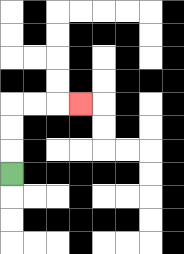{'start': '[0, 7]', 'end': '[3, 4]', 'path_directions': 'U,U,U,R,R,R', 'path_coordinates': '[[0, 7], [0, 6], [0, 5], [0, 4], [1, 4], [2, 4], [3, 4]]'}